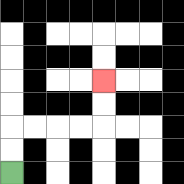{'start': '[0, 7]', 'end': '[4, 3]', 'path_directions': 'U,U,R,R,R,R,U,U', 'path_coordinates': '[[0, 7], [0, 6], [0, 5], [1, 5], [2, 5], [3, 5], [4, 5], [4, 4], [4, 3]]'}